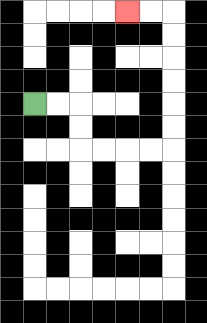{'start': '[1, 4]', 'end': '[5, 0]', 'path_directions': 'R,R,D,D,R,R,R,R,U,U,U,U,U,U,L,L', 'path_coordinates': '[[1, 4], [2, 4], [3, 4], [3, 5], [3, 6], [4, 6], [5, 6], [6, 6], [7, 6], [7, 5], [7, 4], [7, 3], [7, 2], [7, 1], [7, 0], [6, 0], [5, 0]]'}